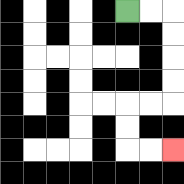{'start': '[5, 0]', 'end': '[7, 6]', 'path_directions': 'R,R,D,D,D,D,L,L,D,D,R,R', 'path_coordinates': '[[5, 0], [6, 0], [7, 0], [7, 1], [7, 2], [7, 3], [7, 4], [6, 4], [5, 4], [5, 5], [5, 6], [6, 6], [7, 6]]'}